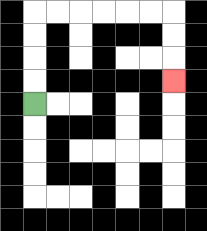{'start': '[1, 4]', 'end': '[7, 3]', 'path_directions': 'U,U,U,U,R,R,R,R,R,R,D,D,D', 'path_coordinates': '[[1, 4], [1, 3], [1, 2], [1, 1], [1, 0], [2, 0], [3, 0], [4, 0], [5, 0], [6, 0], [7, 0], [7, 1], [7, 2], [7, 3]]'}